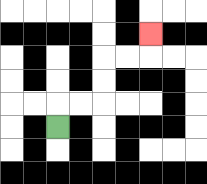{'start': '[2, 5]', 'end': '[6, 1]', 'path_directions': 'U,R,R,U,U,R,R,U', 'path_coordinates': '[[2, 5], [2, 4], [3, 4], [4, 4], [4, 3], [4, 2], [5, 2], [6, 2], [6, 1]]'}